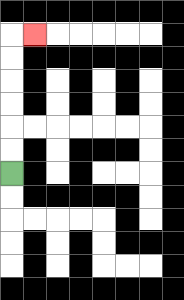{'start': '[0, 7]', 'end': '[1, 1]', 'path_directions': 'U,U,U,U,U,U,R', 'path_coordinates': '[[0, 7], [0, 6], [0, 5], [0, 4], [0, 3], [0, 2], [0, 1], [1, 1]]'}